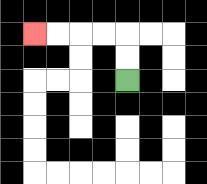{'start': '[5, 3]', 'end': '[1, 1]', 'path_directions': 'U,U,L,L,L,L', 'path_coordinates': '[[5, 3], [5, 2], [5, 1], [4, 1], [3, 1], [2, 1], [1, 1]]'}